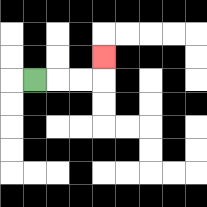{'start': '[1, 3]', 'end': '[4, 2]', 'path_directions': 'R,R,R,U', 'path_coordinates': '[[1, 3], [2, 3], [3, 3], [4, 3], [4, 2]]'}